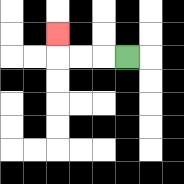{'start': '[5, 2]', 'end': '[2, 1]', 'path_directions': 'L,L,L,U', 'path_coordinates': '[[5, 2], [4, 2], [3, 2], [2, 2], [2, 1]]'}